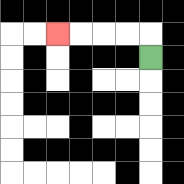{'start': '[6, 2]', 'end': '[2, 1]', 'path_directions': 'U,L,L,L,L', 'path_coordinates': '[[6, 2], [6, 1], [5, 1], [4, 1], [3, 1], [2, 1]]'}